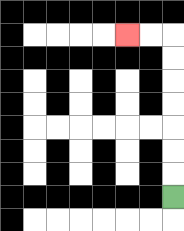{'start': '[7, 8]', 'end': '[5, 1]', 'path_directions': 'U,U,U,U,U,U,U,L,L', 'path_coordinates': '[[7, 8], [7, 7], [7, 6], [7, 5], [7, 4], [7, 3], [7, 2], [7, 1], [6, 1], [5, 1]]'}